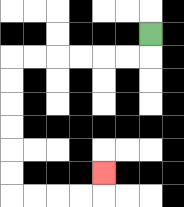{'start': '[6, 1]', 'end': '[4, 7]', 'path_directions': 'D,L,L,L,L,L,L,D,D,D,D,D,D,R,R,R,R,U', 'path_coordinates': '[[6, 1], [6, 2], [5, 2], [4, 2], [3, 2], [2, 2], [1, 2], [0, 2], [0, 3], [0, 4], [0, 5], [0, 6], [0, 7], [0, 8], [1, 8], [2, 8], [3, 8], [4, 8], [4, 7]]'}